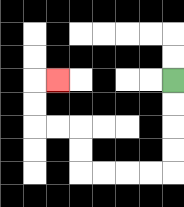{'start': '[7, 3]', 'end': '[2, 3]', 'path_directions': 'D,D,D,D,L,L,L,L,U,U,L,L,U,U,R', 'path_coordinates': '[[7, 3], [7, 4], [7, 5], [7, 6], [7, 7], [6, 7], [5, 7], [4, 7], [3, 7], [3, 6], [3, 5], [2, 5], [1, 5], [1, 4], [1, 3], [2, 3]]'}